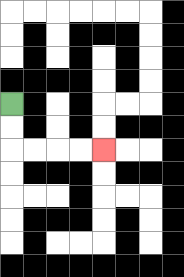{'start': '[0, 4]', 'end': '[4, 6]', 'path_directions': 'D,D,R,R,R,R', 'path_coordinates': '[[0, 4], [0, 5], [0, 6], [1, 6], [2, 6], [3, 6], [4, 6]]'}